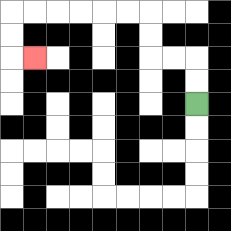{'start': '[8, 4]', 'end': '[1, 2]', 'path_directions': 'U,U,L,L,U,U,L,L,L,L,L,L,D,D,R', 'path_coordinates': '[[8, 4], [8, 3], [8, 2], [7, 2], [6, 2], [6, 1], [6, 0], [5, 0], [4, 0], [3, 0], [2, 0], [1, 0], [0, 0], [0, 1], [0, 2], [1, 2]]'}